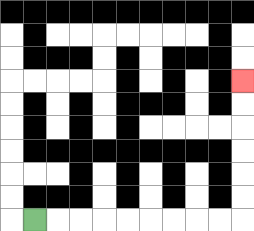{'start': '[1, 9]', 'end': '[10, 3]', 'path_directions': 'R,R,R,R,R,R,R,R,R,U,U,U,U,U,U', 'path_coordinates': '[[1, 9], [2, 9], [3, 9], [4, 9], [5, 9], [6, 9], [7, 9], [8, 9], [9, 9], [10, 9], [10, 8], [10, 7], [10, 6], [10, 5], [10, 4], [10, 3]]'}